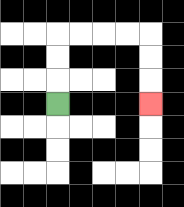{'start': '[2, 4]', 'end': '[6, 4]', 'path_directions': 'U,U,U,R,R,R,R,D,D,D', 'path_coordinates': '[[2, 4], [2, 3], [2, 2], [2, 1], [3, 1], [4, 1], [5, 1], [6, 1], [6, 2], [6, 3], [6, 4]]'}